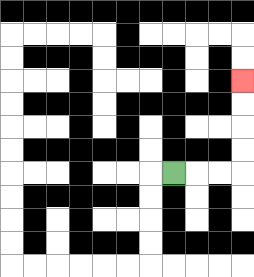{'start': '[7, 7]', 'end': '[10, 3]', 'path_directions': 'R,R,R,U,U,U,U', 'path_coordinates': '[[7, 7], [8, 7], [9, 7], [10, 7], [10, 6], [10, 5], [10, 4], [10, 3]]'}